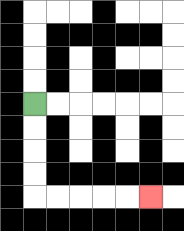{'start': '[1, 4]', 'end': '[6, 8]', 'path_directions': 'D,D,D,D,R,R,R,R,R', 'path_coordinates': '[[1, 4], [1, 5], [1, 6], [1, 7], [1, 8], [2, 8], [3, 8], [4, 8], [5, 8], [6, 8]]'}